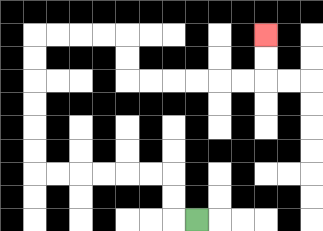{'start': '[8, 9]', 'end': '[11, 1]', 'path_directions': 'L,U,U,L,L,L,L,L,L,U,U,U,U,U,U,R,R,R,R,D,D,R,R,R,R,R,R,U,U', 'path_coordinates': '[[8, 9], [7, 9], [7, 8], [7, 7], [6, 7], [5, 7], [4, 7], [3, 7], [2, 7], [1, 7], [1, 6], [1, 5], [1, 4], [1, 3], [1, 2], [1, 1], [2, 1], [3, 1], [4, 1], [5, 1], [5, 2], [5, 3], [6, 3], [7, 3], [8, 3], [9, 3], [10, 3], [11, 3], [11, 2], [11, 1]]'}